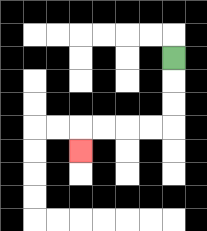{'start': '[7, 2]', 'end': '[3, 6]', 'path_directions': 'D,D,D,L,L,L,L,D', 'path_coordinates': '[[7, 2], [7, 3], [7, 4], [7, 5], [6, 5], [5, 5], [4, 5], [3, 5], [3, 6]]'}